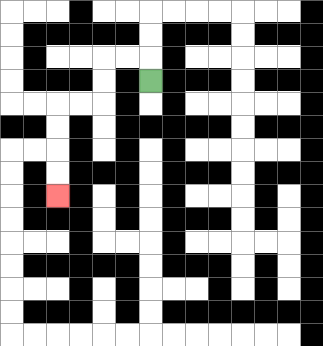{'start': '[6, 3]', 'end': '[2, 8]', 'path_directions': 'U,L,L,D,D,L,L,D,D,D,D', 'path_coordinates': '[[6, 3], [6, 2], [5, 2], [4, 2], [4, 3], [4, 4], [3, 4], [2, 4], [2, 5], [2, 6], [2, 7], [2, 8]]'}